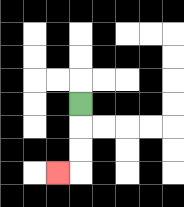{'start': '[3, 4]', 'end': '[2, 7]', 'path_directions': 'D,D,D,L', 'path_coordinates': '[[3, 4], [3, 5], [3, 6], [3, 7], [2, 7]]'}